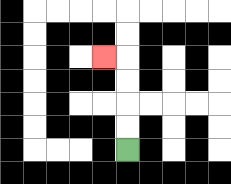{'start': '[5, 6]', 'end': '[4, 2]', 'path_directions': 'U,U,U,U,L', 'path_coordinates': '[[5, 6], [5, 5], [5, 4], [5, 3], [5, 2], [4, 2]]'}